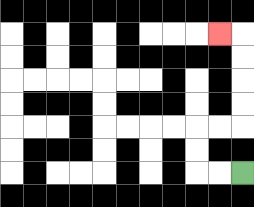{'start': '[10, 7]', 'end': '[9, 1]', 'path_directions': 'L,L,U,U,R,R,U,U,U,U,L', 'path_coordinates': '[[10, 7], [9, 7], [8, 7], [8, 6], [8, 5], [9, 5], [10, 5], [10, 4], [10, 3], [10, 2], [10, 1], [9, 1]]'}